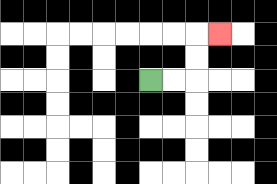{'start': '[6, 3]', 'end': '[9, 1]', 'path_directions': 'R,R,U,U,R', 'path_coordinates': '[[6, 3], [7, 3], [8, 3], [8, 2], [8, 1], [9, 1]]'}